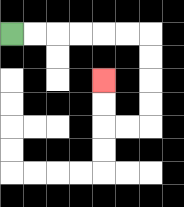{'start': '[0, 1]', 'end': '[4, 3]', 'path_directions': 'R,R,R,R,R,R,D,D,D,D,L,L,U,U', 'path_coordinates': '[[0, 1], [1, 1], [2, 1], [3, 1], [4, 1], [5, 1], [6, 1], [6, 2], [6, 3], [6, 4], [6, 5], [5, 5], [4, 5], [4, 4], [4, 3]]'}